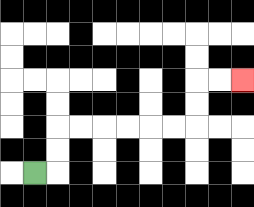{'start': '[1, 7]', 'end': '[10, 3]', 'path_directions': 'R,U,U,R,R,R,R,R,R,U,U,R,R', 'path_coordinates': '[[1, 7], [2, 7], [2, 6], [2, 5], [3, 5], [4, 5], [5, 5], [6, 5], [7, 5], [8, 5], [8, 4], [8, 3], [9, 3], [10, 3]]'}